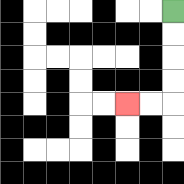{'start': '[7, 0]', 'end': '[5, 4]', 'path_directions': 'D,D,D,D,L,L', 'path_coordinates': '[[7, 0], [7, 1], [7, 2], [7, 3], [7, 4], [6, 4], [5, 4]]'}